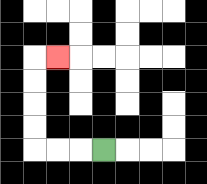{'start': '[4, 6]', 'end': '[2, 2]', 'path_directions': 'L,L,L,U,U,U,U,R', 'path_coordinates': '[[4, 6], [3, 6], [2, 6], [1, 6], [1, 5], [1, 4], [1, 3], [1, 2], [2, 2]]'}